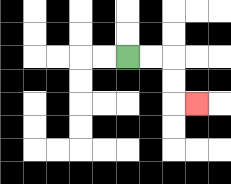{'start': '[5, 2]', 'end': '[8, 4]', 'path_directions': 'R,R,D,D,R', 'path_coordinates': '[[5, 2], [6, 2], [7, 2], [7, 3], [7, 4], [8, 4]]'}